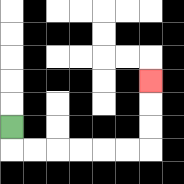{'start': '[0, 5]', 'end': '[6, 3]', 'path_directions': 'D,R,R,R,R,R,R,U,U,U', 'path_coordinates': '[[0, 5], [0, 6], [1, 6], [2, 6], [3, 6], [4, 6], [5, 6], [6, 6], [6, 5], [6, 4], [6, 3]]'}